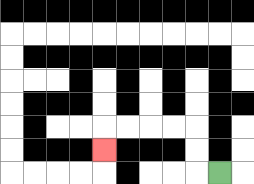{'start': '[9, 7]', 'end': '[4, 6]', 'path_directions': 'L,U,U,L,L,L,L,D', 'path_coordinates': '[[9, 7], [8, 7], [8, 6], [8, 5], [7, 5], [6, 5], [5, 5], [4, 5], [4, 6]]'}